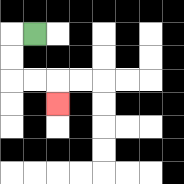{'start': '[1, 1]', 'end': '[2, 4]', 'path_directions': 'L,D,D,R,R,D', 'path_coordinates': '[[1, 1], [0, 1], [0, 2], [0, 3], [1, 3], [2, 3], [2, 4]]'}